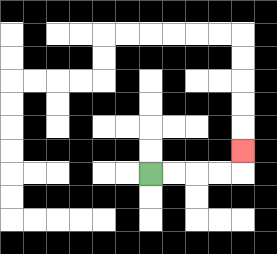{'start': '[6, 7]', 'end': '[10, 6]', 'path_directions': 'R,R,R,R,U', 'path_coordinates': '[[6, 7], [7, 7], [8, 7], [9, 7], [10, 7], [10, 6]]'}